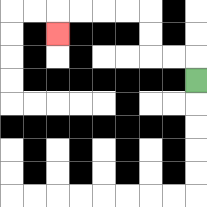{'start': '[8, 3]', 'end': '[2, 1]', 'path_directions': 'U,L,L,U,U,L,L,L,L,D', 'path_coordinates': '[[8, 3], [8, 2], [7, 2], [6, 2], [6, 1], [6, 0], [5, 0], [4, 0], [3, 0], [2, 0], [2, 1]]'}